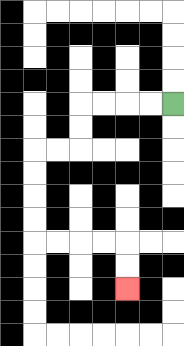{'start': '[7, 4]', 'end': '[5, 12]', 'path_directions': 'L,L,L,L,D,D,L,L,D,D,D,D,R,R,R,R,D,D', 'path_coordinates': '[[7, 4], [6, 4], [5, 4], [4, 4], [3, 4], [3, 5], [3, 6], [2, 6], [1, 6], [1, 7], [1, 8], [1, 9], [1, 10], [2, 10], [3, 10], [4, 10], [5, 10], [5, 11], [5, 12]]'}